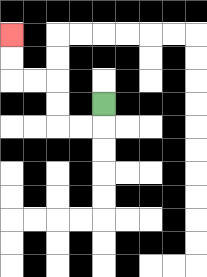{'start': '[4, 4]', 'end': '[0, 1]', 'path_directions': 'D,L,L,U,U,L,L,U,U', 'path_coordinates': '[[4, 4], [4, 5], [3, 5], [2, 5], [2, 4], [2, 3], [1, 3], [0, 3], [0, 2], [0, 1]]'}